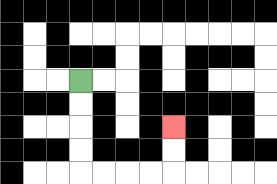{'start': '[3, 3]', 'end': '[7, 5]', 'path_directions': 'D,D,D,D,R,R,R,R,U,U', 'path_coordinates': '[[3, 3], [3, 4], [3, 5], [3, 6], [3, 7], [4, 7], [5, 7], [6, 7], [7, 7], [7, 6], [7, 5]]'}